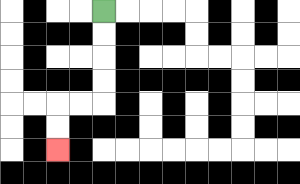{'start': '[4, 0]', 'end': '[2, 6]', 'path_directions': 'D,D,D,D,L,L,D,D', 'path_coordinates': '[[4, 0], [4, 1], [4, 2], [4, 3], [4, 4], [3, 4], [2, 4], [2, 5], [2, 6]]'}